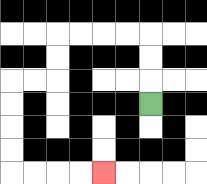{'start': '[6, 4]', 'end': '[4, 7]', 'path_directions': 'U,U,U,L,L,L,L,D,D,L,L,D,D,D,D,R,R,R,R', 'path_coordinates': '[[6, 4], [6, 3], [6, 2], [6, 1], [5, 1], [4, 1], [3, 1], [2, 1], [2, 2], [2, 3], [1, 3], [0, 3], [0, 4], [0, 5], [0, 6], [0, 7], [1, 7], [2, 7], [3, 7], [4, 7]]'}